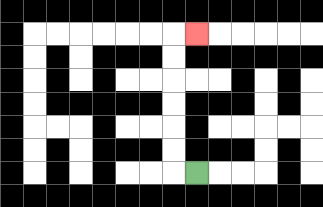{'start': '[8, 7]', 'end': '[8, 1]', 'path_directions': 'L,U,U,U,U,U,U,R', 'path_coordinates': '[[8, 7], [7, 7], [7, 6], [7, 5], [7, 4], [7, 3], [7, 2], [7, 1], [8, 1]]'}